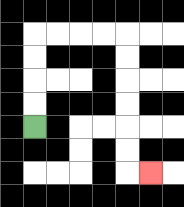{'start': '[1, 5]', 'end': '[6, 7]', 'path_directions': 'U,U,U,U,R,R,R,R,D,D,D,D,D,D,R', 'path_coordinates': '[[1, 5], [1, 4], [1, 3], [1, 2], [1, 1], [2, 1], [3, 1], [4, 1], [5, 1], [5, 2], [5, 3], [5, 4], [5, 5], [5, 6], [5, 7], [6, 7]]'}